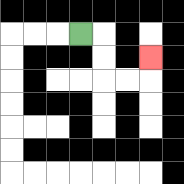{'start': '[3, 1]', 'end': '[6, 2]', 'path_directions': 'R,D,D,R,R,U', 'path_coordinates': '[[3, 1], [4, 1], [4, 2], [4, 3], [5, 3], [6, 3], [6, 2]]'}